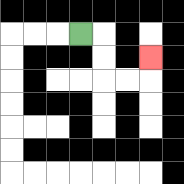{'start': '[3, 1]', 'end': '[6, 2]', 'path_directions': 'R,D,D,R,R,U', 'path_coordinates': '[[3, 1], [4, 1], [4, 2], [4, 3], [5, 3], [6, 3], [6, 2]]'}